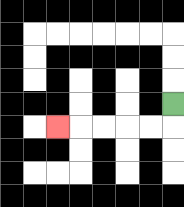{'start': '[7, 4]', 'end': '[2, 5]', 'path_directions': 'D,L,L,L,L,L', 'path_coordinates': '[[7, 4], [7, 5], [6, 5], [5, 5], [4, 5], [3, 5], [2, 5]]'}